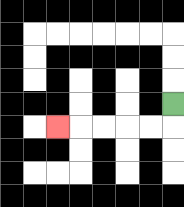{'start': '[7, 4]', 'end': '[2, 5]', 'path_directions': 'D,L,L,L,L,L', 'path_coordinates': '[[7, 4], [7, 5], [6, 5], [5, 5], [4, 5], [3, 5], [2, 5]]'}